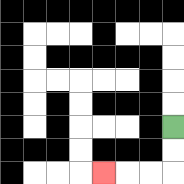{'start': '[7, 5]', 'end': '[4, 7]', 'path_directions': 'D,D,L,L,L', 'path_coordinates': '[[7, 5], [7, 6], [7, 7], [6, 7], [5, 7], [4, 7]]'}